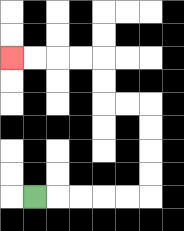{'start': '[1, 8]', 'end': '[0, 2]', 'path_directions': 'R,R,R,R,R,U,U,U,U,L,L,U,U,L,L,L,L', 'path_coordinates': '[[1, 8], [2, 8], [3, 8], [4, 8], [5, 8], [6, 8], [6, 7], [6, 6], [6, 5], [6, 4], [5, 4], [4, 4], [4, 3], [4, 2], [3, 2], [2, 2], [1, 2], [0, 2]]'}